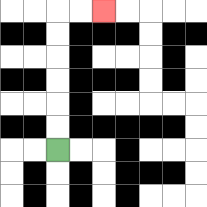{'start': '[2, 6]', 'end': '[4, 0]', 'path_directions': 'U,U,U,U,U,U,R,R', 'path_coordinates': '[[2, 6], [2, 5], [2, 4], [2, 3], [2, 2], [2, 1], [2, 0], [3, 0], [4, 0]]'}